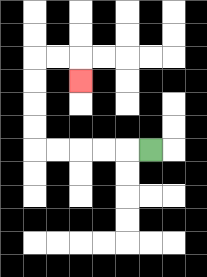{'start': '[6, 6]', 'end': '[3, 3]', 'path_directions': 'L,L,L,L,L,U,U,U,U,R,R,D', 'path_coordinates': '[[6, 6], [5, 6], [4, 6], [3, 6], [2, 6], [1, 6], [1, 5], [1, 4], [1, 3], [1, 2], [2, 2], [3, 2], [3, 3]]'}